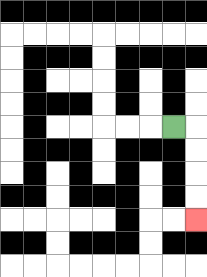{'start': '[7, 5]', 'end': '[8, 9]', 'path_directions': 'R,D,D,D,D', 'path_coordinates': '[[7, 5], [8, 5], [8, 6], [8, 7], [8, 8], [8, 9]]'}